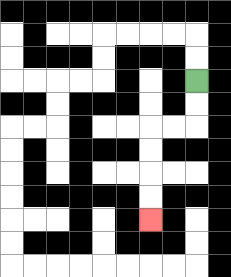{'start': '[8, 3]', 'end': '[6, 9]', 'path_directions': 'D,D,L,L,D,D,D,D', 'path_coordinates': '[[8, 3], [8, 4], [8, 5], [7, 5], [6, 5], [6, 6], [6, 7], [6, 8], [6, 9]]'}